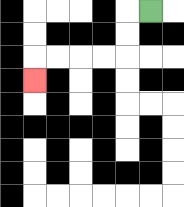{'start': '[6, 0]', 'end': '[1, 3]', 'path_directions': 'L,D,D,L,L,L,L,D', 'path_coordinates': '[[6, 0], [5, 0], [5, 1], [5, 2], [4, 2], [3, 2], [2, 2], [1, 2], [1, 3]]'}